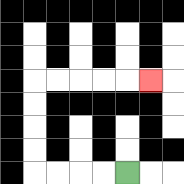{'start': '[5, 7]', 'end': '[6, 3]', 'path_directions': 'L,L,L,L,U,U,U,U,R,R,R,R,R', 'path_coordinates': '[[5, 7], [4, 7], [3, 7], [2, 7], [1, 7], [1, 6], [1, 5], [1, 4], [1, 3], [2, 3], [3, 3], [4, 3], [5, 3], [6, 3]]'}